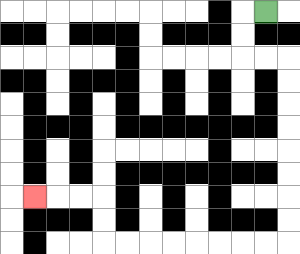{'start': '[11, 0]', 'end': '[1, 8]', 'path_directions': 'L,D,D,R,R,D,D,D,D,D,D,D,D,L,L,L,L,L,L,L,L,U,U,L,L,L', 'path_coordinates': '[[11, 0], [10, 0], [10, 1], [10, 2], [11, 2], [12, 2], [12, 3], [12, 4], [12, 5], [12, 6], [12, 7], [12, 8], [12, 9], [12, 10], [11, 10], [10, 10], [9, 10], [8, 10], [7, 10], [6, 10], [5, 10], [4, 10], [4, 9], [4, 8], [3, 8], [2, 8], [1, 8]]'}